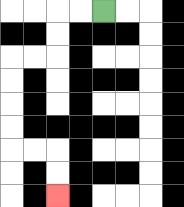{'start': '[4, 0]', 'end': '[2, 8]', 'path_directions': 'L,L,D,D,L,L,D,D,D,D,R,R,D,D', 'path_coordinates': '[[4, 0], [3, 0], [2, 0], [2, 1], [2, 2], [1, 2], [0, 2], [0, 3], [0, 4], [0, 5], [0, 6], [1, 6], [2, 6], [2, 7], [2, 8]]'}